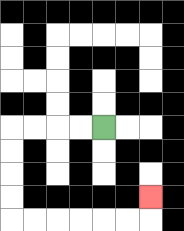{'start': '[4, 5]', 'end': '[6, 8]', 'path_directions': 'L,L,L,L,D,D,D,D,R,R,R,R,R,R,U', 'path_coordinates': '[[4, 5], [3, 5], [2, 5], [1, 5], [0, 5], [0, 6], [0, 7], [0, 8], [0, 9], [1, 9], [2, 9], [3, 9], [4, 9], [5, 9], [6, 9], [6, 8]]'}